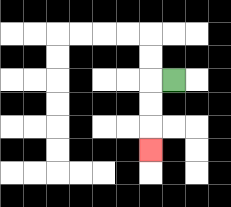{'start': '[7, 3]', 'end': '[6, 6]', 'path_directions': 'L,D,D,D', 'path_coordinates': '[[7, 3], [6, 3], [6, 4], [6, 5], [6, 6]]'}